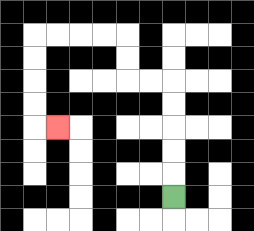{'start': '[7, 8]', 'end': '[2, 5]', 'path_directions': 'U,U,U,U,U,L,L,U,U,L,L,L,L,D,D,D,D,R', 'path_coordinates': '[[7, 8], [7, 7], [7, 6], [7, 5], [7, 4], [7, 3], [6, 3], [5, 3], [5, 2], [5, 1], [4, 1], [3, 1], [2, 1], [1, 1], [1, 2], [1, 3], [1, 4], [1, 5], [2, 5]]'}